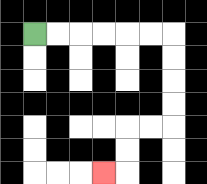{'start': '[1, 1]', 'end': '[4, 7]', 'path_directions': 'R,R,R,R,R,R,D,D,D,D,L,L,D,D,L', 'path_coordinates': '[[1, 1], [2, 1], [3, 1], [4, 1], [5, 1], [6, 1], [7, 1], [7, 2], [7, 3], [7, 4], [7, 5], [6, 5], [5, 5], [5, 6], [5, 7], [4, 7]]'}